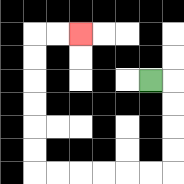{'start': '[6, 3]', 'end': '[3, 1]', 'path_directions': 'R,D,D,D,D,L,L,L,L,L,L,U,U,U,U,U,U,R,R', 'path_coordinates': '[[6, 3], [7, 3], [7, 4], [7, 5], [7, 6], [7, 7], [6, 7], [5, 7], [4, 7], [3, 7], [2, 7], [1, 7], [1, 6], [1, 5], [1, 4], [1, 3], [1, 2], [1, 1], [2, 1], [3, 1]]'}